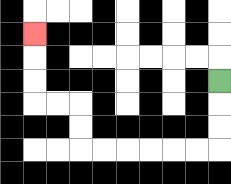{'start': '[9, 3]', 'end': '[1, 1]', 'path_directions': 'D,D,D,L,L,L,L,L,L,U,U,L,L,U,U,U', 'path_coordinates': '[[9, 3], [9, 4], [9, 5], [9, 6], [8, 6], [7, 6], [6, 6], [5, 6], [4, 6], [3, 6], [3, 5], [3, 4], [2, 4], [1, 4], [1, 3], [1, 2], [1, 1]]'}